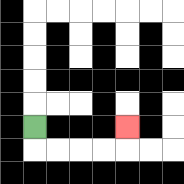{'start': '[1, 5]', 'end': '[5, 5]', 'path_directions': 'D,R,R,R,R,U', 'path_coordinates': '[[1, 5], [1, 6], [2, 6], [3, 6], [4, 6], [5, 6], [5, 5]]'}